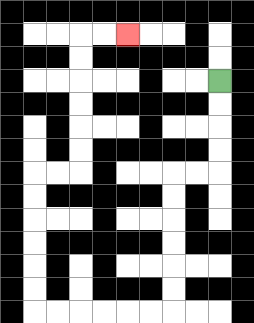{'start': '[9, 3]', 'end': '[5, 1]', 'path_directions': 'D,D,D,D,L,L,D,D,D,D,D,D,L,L,L,L,L,L,U,U,U,U,U,U,R,R,U,U,U,U,U,U,R,R', 'path_coordinates': '[[9, 3], [9, 4], [9, 5], [9, 6], [9, 7], [8, 7], [7, 7], [7, 8], [7, 9], [7, 10], [7, 11], [7, 12], [7, 13], [6, 13], [5, 13], [4, 13], [3, 13], [2, 13], [1, 13], [1, 12], [1, 11], [1, 10], [1, 9], [1, 8], [1, 7], [2, 7], [3, 7], [3, 6], [3, 5], [3, 4], [3, 3], [3, 2], [3, 1], [4, 1], [5, 1]]'}